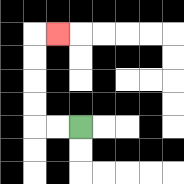{'start': '[3, 5]', 'end': '[2, 1]', 'path_directions': 'L,L,U,U,U,U,R', 'path_coordinates': '[[3, 5], [2, 5], [1, 5], [1, 4], [1, 3], [1, 2], [1, 1], [2, 1]]'}